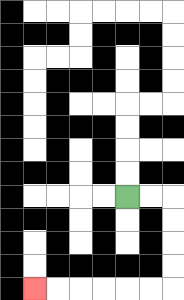{'start': '[5, 8]', 'end': '[1, 12]', 'path_directions': 'R,R,D,D,D,D,L,L,L,L,L,L', 'path_coordinates': '[[5, 8], [6, 8], [7, 8], [7, 9], [7, 10], [7, 11], [7, 12], [6, 12], [5, 12], [4, 12], [3, 12], [2, 12], [1, 12]]'}